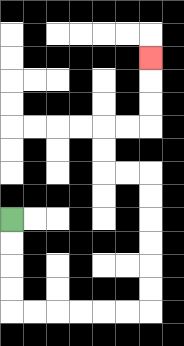{'start': '[0, 9]', 'end': '[6, 2]', 'path_directions': 'D,D,D,D,R,R,R,R,R,R,U,U,U,U,U,U,L,L,U,U,R,R,U,U,U', 'path_coordinates': '[[0, 9], [0, 10], [0, 11], [0, 12], [0, 13], [1, 13], [2, 13], [3, 13], [4, 13], [5, 13], [6, 13], [6, 12], [6, 11], [6, 10], [6, 9], [6, 8], [6, 7], [5, 7], [4, 7], [4, 6], [4, 5], [5, 5], [6, 5], [6, 4], [6, 3], [6, 2]]'}